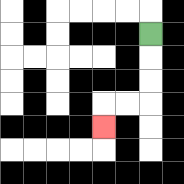{'start': '[6, 1]', 'end': '[4, 5]', 'path_directions': 'D,D,D,L,L,D', 'path_coordinates': '[[6, 1], [6, 2], [6, 3], [6, 4], [5, 4], [4, 4], [4, 5]]'}